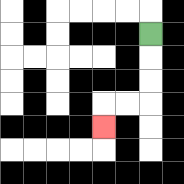{'start': '[6, 1]', 'end': '[4, 5]', 'path_directions': 'D,D,D,L,L,D', 'path_coordinates': '[[6, 1], [6, 2], [6, 3], [6, 4], [5, 4], [4, 4], [4, 5]]'}